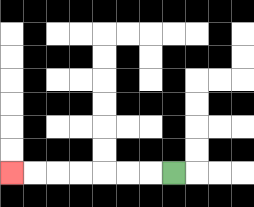{'start': '[7, 7]', 'end': '[0, 7]', 'path_directions': 'L,L,L,L,L,L,L', 'path_coordinates': '[[7, 7], [6, 7], [5, 7], [4, 7], [3, 7], [2, 7], [1, 7], [0, 7]]'}